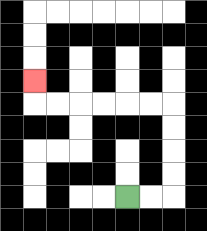{'start': '[5, 8]', 'end': '[1, 3]', 'path_directions': 'R,R,U,U,U,U,L,L,L,L,L,L,U', 'path_coordinates': '[[5, 8], [6, 8], [7, 8], [7, 7], [7, 6], [7, 5], [7, 4], [6, 4], [5, 4], [4, 4], [3, 4], [2, 4], [1, 4], [1, 3]]'}